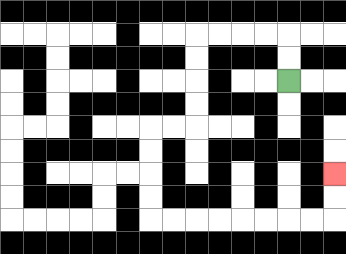{'start': '[12, 3]', 'end': '[14, 7]', 'path_directions': 'U,U,L,L,L,L,D,D,D,D,L,L,D,D,D,D,R,R,R,R,R,R,R,R,U,U', 'path_coordinates': '[[12, 3], [12, 2], [12, 1], [11, 1], [10, 1], [9, 1], [8, 1], [8, 2], [8, 3], [8, 4], [8, 5], [7, 5], [6, 5], [6, 6], [6, 7], [6, 8], [6, 9], [7, 9], [8, 9], [9, 9], [10, 9], [11, 9], [12, 9], [13, 9], [14, 9], [14, 8], [14, 7]]'}